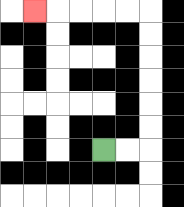{'start': '[4, 6]', 'end': '[1, 0]', 'path_directions': 'R,R,U,U,U,U,U,U,L,L,L,L,L', 'path_coordinates': '[[4, 6], [5, 6], [6, 6], [6, 5], [6, 4], [6, 3], [6, 2], [6, 1], [6, 0], [5, 0], [4, 0], [3, 0], [2, 0], [1, 0]]'}